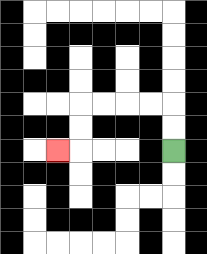{'start': '[7, 6]', 'end': '[2, 6]', 'path_directions': 'U,U,L,L,L,L,D,D,L', 'path_coordinates': '[[7, 6], [7, 5], [7, 4], [6, 4], [5, 4], [4, 4], [3, 4], [3, 5], [3, 6], [2, 6]]'}